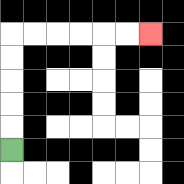{'start': '[0, 6]', 'end': '[6, 1]', 'path_directions': 'U,U,U,U,U,R,R,R,R,R,R', 'path_coordinates': '[[0, 6], [0, 5], [0, 4], [0, 3], [0, 2], [0, 1], [1, 1], [2, 1], [3, 1], [4, 1], [5, 1], [6, 1]]'}